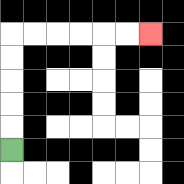{'start': '[0, 6]', 'end': '[6, 1]', 'path_directions': 'U,U,U,U,U,R,R,R,R,R,R', 'path_coordinates': '[[0, 6], [0, 5], [0, 4], [0, 3], [0, 2], [0, 1], [1, 1], [2, 1], [3, 1], [4, 1], [5, 1], [6, 1]]'}